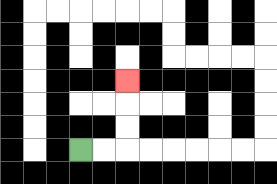{'start': '[3, 6]', 'end': '[5, 3]', 'path_directions': 'R,R,U,U,U', 'path_coordinates': '[[3, 6], [4, 6], [5, 6], [5, 5], [5, 4], [5, 3]]'}